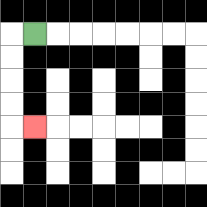{'start': '[1, 1]', 'end': '[1, 5]', 'path_directions': 'L,D,D,D,D,R', 'path_coordinates': '[[1, 1], [0, 1], [0, 2], [0, 3], [0, 4], [0, 5], [1, 5]]'}